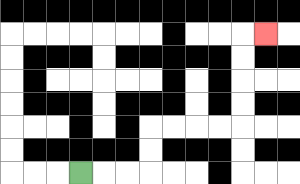{'start': '[3, 7]', 'end': '[11, 1]', 'path_directions': 'R,R,R,U,U,R,R,R,R,U,U,U,U,R', 'path_coordinates': '[[3, 7], [4, 7], [5, 7], [6, 7], [6, 6], [6, 5], [7, 5], [8, 5], [9, 5], [10, 5], [10, 4], [10, 3], [10, 2], [10, 1], [11, 1]]'}